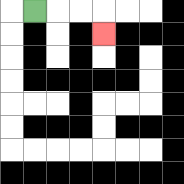{'start': '[1, 0]', 'end': '[4, 1]', 'path_directions': 'R,R,R,D', 'path_coordinates': '[[1, 0], [2, 0], [3, 0], [4, 0], [4, 1]]'}